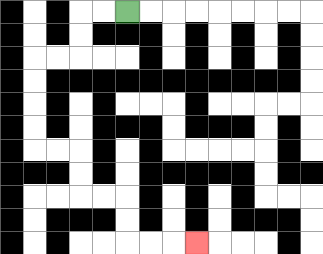{'start': '[5, 0]', 'end': '[8, 10]', 'path_directions': 'L,L,D,D,L,L,D,D,D,D,R,R,D,D,R,R,D,D,R,R,R', 'path_coordinates': '[[5, 0], [4, 0], [3, 0], [3, 1], [3, 2], [2, 2], [1, 2], [1, 3], [1, 4], [1, 5], [1, 6], [2, 6], [3, 6], [3, 7], [3, 8], [4, 8], [5, 8], [5, 9], [5, 10], [6, 10], [7, 10], [8, 10]]'}